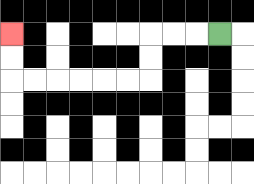{'start': '[9, 1]', 'end': '[0, 1]', 'path_directions': 'L,L,L,D,D,L,L,L,L,L,L,U,U', 'path_coordinates': '[[9, 1], [8, 1], [7, 1], [6, 1], [6, 2], [6, 3], [5, 3], [4, 3], [3, 3], [2, 3], [1, 3], [0, 3], [0, 2], [0, 1]]'}